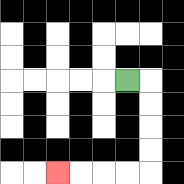{'start': '[5, 3]', 'end': '[2, 7]', 'path_directions': 'R,D,D,D,D,L,L,L,L', 'path_coordinates': '[[5, 3], [6, 3], [6, 4], [6, 5], [6, 6], [6, 7], [5, 7], [4, 7], [3, 7], [2, 7]]'}